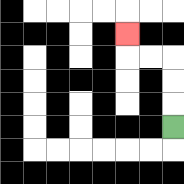{'start': '[7, 5]', 'end': '[5, 1]', 'path_directions': 'U,U,U,L,L,U', 'path_coordinates': '[[7, 5], [7, 4], [7, 3], [7, 2], [6, 2], [5, 2], [5, 1]]'}